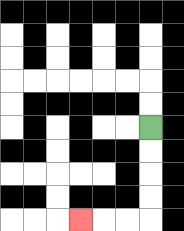{'start': '[6, 5]', 'end': '[3, 9]', 'path_directions': 'D,D,D,D,L,L,L', 'path_coordinates': '[[6, 5], [6, 6], [6, 7], [6, 8], [6, 9], [5, 9], [4, 9], [3, 9]]'}